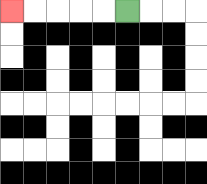{'start': '[5, 0]', 'end': '[0, 0]', 'path_directions': 'L,L,L,L,L', 'path_coordinates': '[[5, 0], [4, 0], [3, 0], [2, 0], [1, 0], [0, 0]]'}